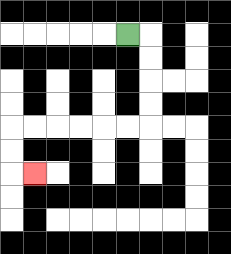{'start': '[5, 1]', 'end': '[1, 7]', 'path_directions': 'R,D,D,D,D,L,L,L,L,L,L,D,D,R', 'path_coordinates': '[[5, 1], [6, 1], [6, 2], [6, 3], [6, 4], [6, 5], [5, 5], [4, 5], [3, 5], [2, 5], [1, 5], [0, 5], [0, 6], [0, 7], [1, 7]]'}